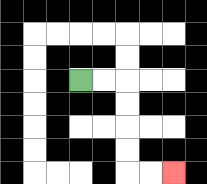{'start': '[3, 3]', 'end': '[7, 7]', 'path_directions': 'R,R,D,D,D,D,R,R', 'path_coordinates': '[[3, 3], [4, 3], [5, 3], [5, 4], [5, 5], [5, 6], [5, 7], [6, 7], [7, 7]]'}